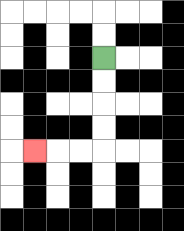{'start': '[4, 2]', 'end': '[1, 6]', 'path_directions': 'D,D,D,D,L,L,L', 'path_coordinates': '[[4, 2], [4, 3], [4, 4], [4, 5], [4, 6], [3, 6], [2, 6], [1, 6]]'}